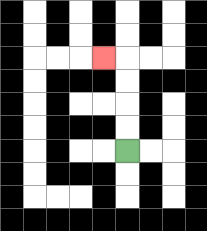{'start': '[5, 6]', 'end': '[4, 2]', 'path_directions': 'U,U,U,U,L', 'path_coordinates': '[[5, 6], [5, 5], [5, 4], [5, 3], [5, 2], [4, 2]]'}